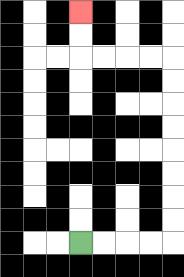{'start': '[3, 10]', 'end': '[3, 0]', 'path_directions': 'R,R,R,R,U,U,U,U,U,U,U,U,L,L,L,L,U,U', 'path_coordinates': '[[3, 10], [4, 10], [5, 10], [6, 10], [7, 10], [7, 9], [7, 8], [7, 7], [7, 6], [7, 5], [7, 4], [7, 3], [7, 2], [6, 2], [5, 2], [4, 2], [3, 2], [3, 1], [3, 0]]'}